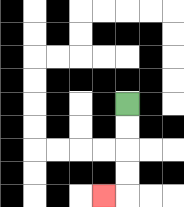{'start': '[5, 4]', 'end': '[4, 8]', 'path_directions': 'D,D,D,D,L', 'path_coordinates': '[[5, 4], [5, 5], [5, 6], [5, 7], [5, 8], [4, 8]]'}